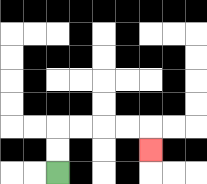{'start': '[2, 7]', 'end': '[6, 6]', 'path_directions': 'U,U,R,R,R,R,D', 'path_coordinates': '[[2, 7], [2, 6], [2, 5], [3, 5], [4, 5], [5, 5], [6, 5], [6, 6]]'}